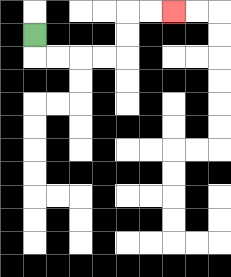{'start': '[1, 1]', 'end': '[7, 0]', 'path_directions': 'D,R,R,R,R,U,U,R,R', 'path_coordinates': '[[1, 1], [1, 2], [2, 2], [3, 2], [4, 2], [5, 2], [5, 1], [5, 0], [6, 0], [7, 0]]'}